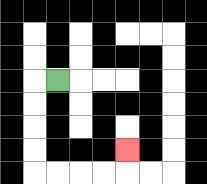{'start': '[2, 3]', 'end': '[5, 6]', 'path_directions': 'L,D,D,D,D,R,R,R,R,U', 'path_coordinates': '[[2, 3], [1, 3], [1, 4], [1, 5], [1, 6], [1, 7], [2, 7], [3, 7], [4, 7], [5, 7], [5, 6]]'}